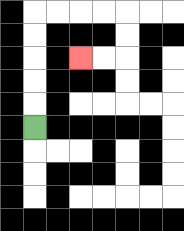{'start': '[1, 5]', 'end': '[3, 2]', 'path_directions': 'U,U,U,U,U,R,R,R,R,D,D,L,L', 'path_coordinates': '[[1, 5], [1, 4], [1, 3], [1, 2], [1, 1], [1, 0], [2, 0], [3, 0], [4, 0], [5, 0], [5, 1], [5, 2], [4, 2], [3, 2]]'}